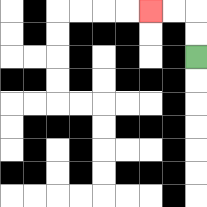{'start': '[8, 2]', 'end': '[6, 0]', 'path_directions': 'U,U,L,L', 'path_coordinates': '[[8, 2], [8, 1], [8, 0], [7, 0], [6, 0]]'}